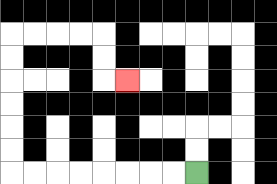{'start': '[8, 7]', 'end': '[5, 3]', 'path_directions': 'L,L,L,L,L,L,L,L,U,U,U,U,U,U,R,R,R,R,D,D,R', 'path_coordinates': '[[8, 7], [7, 7], [6, 7], [5, 7], [4, 7], [3, 7], [2, 7], [1, 7], [0, 7], [0, 6], [0, 5], [0, 4], [0, 3], [0, 2], [0, 1], [1, 1], [2, 1], [3, 1], [4, 1], [4, 2], [4, 3], [5, 3]]'}